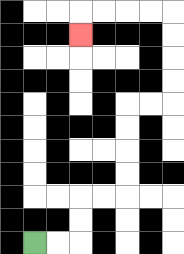{'start': '[1, 10]', 'end': '[3, 1]', 'path_directions': 'R,R,U,U,R,R,U,U,U,U,R,R,U,U,U,U,L,L,L,L,D', 'path_coordinates': '[[1, 10], [2, 10], [3, 10], [3, 9], [3, 8], [4, 8], [5, 8], [5, 7], [5, 6], [5, 5], [5, 4], [6, 4], [7, 4], [7, 3], [7, 2], [7, 1], [7, 0], [6, 0], [5, 0], [4, 0], [3, 0], [3, 1]]'}